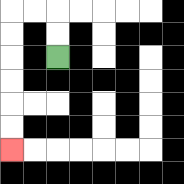{'start': '[2, 2]', 'end': '[0, 6]', 'path_directions': 'U,U,L,L,D,D,D,D,D,D', 'path_coordinates': '[[2, 2], [2, 1], [2, 0], [1, 0], [0, 0], [0, 1], [0, 2], [0, 3], [0, 4], [0, 5], [0, 6]]'}